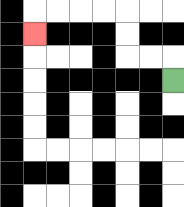{'start': '[7, 3]', 'end': '[1, 1]', 'path_directions': 'U,L,L,U,U,L,L,L,L,D', 'path_coordinates': '[[7, 3], [7, 2], [6, 2], [5, 2], [5, 1], [5, 0], [4, 0], [3, 0], [2, 0], [1, 0], [1, 1]]'}